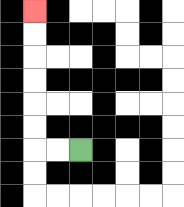{'start': '[3, 6]', 'end': '[1, 0]', 'path_directions': 'L,L,U,U,U,U,U,U', 'path_coordinates': '[[3, 6], [2, 6], [1, 6], [1, 5], [1, 4], [1, 3], [1, 2], [1, 1], [1, 0]]'}